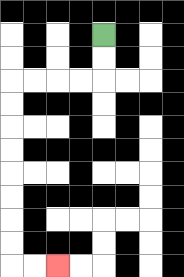{'start': '[4, 1]', 'end': '[2, 11]', 'path_directions': 'D,D,L,L,L,L,D,D,D,D,D,D,D,D,R,R', 'path_coordinates': '[[4, 1], [4, 2], [4, 3], [3, 3], [2, 3], [1, 3], [0, 3], [0, 4], [0, 5], [0, 6], [0, 7], [0, 8], [0, 9], [0, 10], [0, 11], [1, 11], [2, 11]]'}